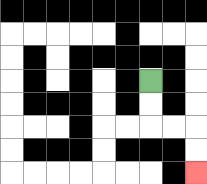{'start': '[6, 3]', 'end': '[8, 7]', 'path_directions': 'D,D,R,R,D,D', 'path_coordinates': '[[6, 3], [6, 4], [6, 5], [7, 5], [8, 5], [8, 6], [8, 7]]'}